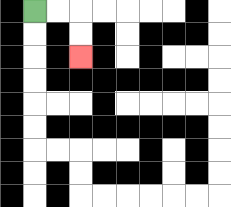{'start': '[1, 0]', 'end': '[3, 2]', 'path_directions': 'R,R,D,D', 'path_coordinates': '[[1, 0], [2, 0], [3, 0], [3, 1], [3, 2]]'}